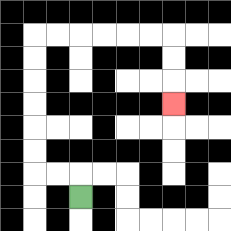{'start': '[3, 8]', 'end': '[7, 4]', 'path_directions': 'U,L,L,U,U,U,U,U,U,R,R,R,R,R,R,D,D,D', 'path_coordinates': '[[3, 8], [3, 7], [2, 7], [1, 7], [1, 6], [1, 5], [1, 4], [1, 3], [1, 2], [1, 1], [2, 1], [3, 1], [4, 1], [5, 1], [6, 1], [7, 1], [7, 2], [7, 3], [7, 4]]'}